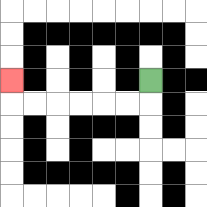{'start': '[6, 3]', 'end': '[0, 3]', 'path_directions': 'D,L,L,L,L,L,L,U', 'path_coordinates': '[[6, 3], [6, 4], [5, 4], [4, 4], [3, 4], [2, 4], [1, 4], [0, 4], [0, 3]]'}